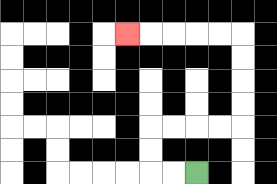{'start': '[8, 7]', 'end': '[5, 1]', 'path_directions': 'L,L,U,U,R,R,R,R,U,U,U,U,L,L,L,L,L', 'path_coordinates': '[[8, 7], [7, 7], [6, 7], [6, 6], [6, 5], [7, 5], [8, 5], [9, 5], [10, 5], [10, 4], [10, 3], [10, 2], [10, 1], [9, 1], [8, 1], [7, 1], [6, 1], [5, 1]]'}